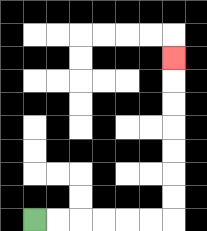{'start': '[1, 9]', 'end': '[7, 2]', 'path_directions': 'R,R,R,R,R,R,U,U,U,U,U,U,U', 'path_coordinates': '[[1, 9], [2, 9], [3, 9], [4, 9], [5, 9], [6, 9], [7, 9], [7, 8], [7, 7], [7, 6], [7, 5], [7, 4], [7, 3], [7, 2]]'}